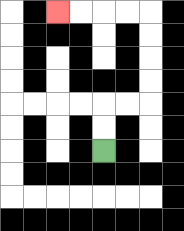{'start': '[4, 6]', 'end': '[2, 0]', 'path_directions': 'U,U,R,R,U,U,U,U,L,L,L,L', 'path_coordinates': '[[4, 6], [4, 5], [4, 4], [5, 4], [6, 4], [6, 3], [6, 2], [6, 1], [6, 0], [5, 0], [4, 0], [3, 0], [2, 0]]'}